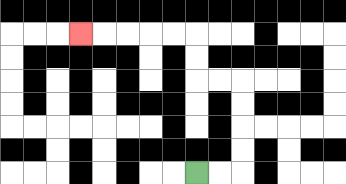{'start': '[8, 7]', 'end': '[3, 1]', 'path_directions': 'R,R,U,U,U,U,L,L,U,U,L,L,L,L,L', 'path_coordinates': '[[8, 7], [9, 7], [10, 7], [10, 6], [10, 5], [10, 4], [10, 3], [9, 3], [8, 3], [8, 2], [8, 1], [7, 1], [6, 1], [5, 1], [4, 1], [3, 1]]'}